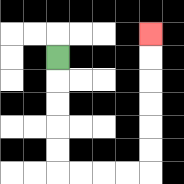{'start': '[2, 2]', 'end': '[6, 1]', 'path_directions': 'D,D,D,D,D,R,R,R,R,U,U,U,U,U,U', 'path_coordinates': '[[2, 2], [2, 3], [2, 4], [2, 5], [2, 6], [2, 7], [3, 7], [4, 7], [5, 7], [6, 7], [6, 6], [6, 5], [6, 4], [6, 3], [6, 2], [6, 1]]'}